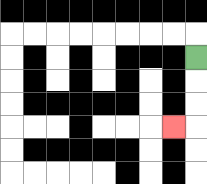{'start': '[8, 2]', 'end': '[7, 5]', 'path_directions': 'D,D,D,L', 'path_coordinates': '[[8, 2], [8, 3], [8, 4], [8, 5], [7, 5]]'}